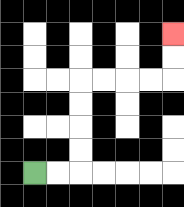{'start': '[1, 7]', 'end': '[7, 1]', 'path_directions': 'R,R,U,U,U,U,R,R,R,R,U,U', 'path_coordinates': '[[1, 7], [2, 7], [3, 7], [3, 6], [3, 5], [3, 4], [3, 3], [4, 3], [5, 3], [6, 3], [7, 3], [7, 2], [7, 1]]'}